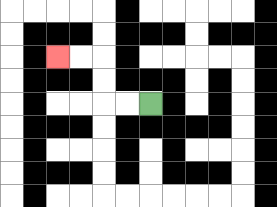{'start': '[6, 4]', 'end': '[2, 2]', 'path_directions': 'L,L,U,U,L,L', 'path_coordinates': '[[6, 4], [5, 4], [4, 4], [4, 3], [4, 2], [3, 2], [2, 2]]'}